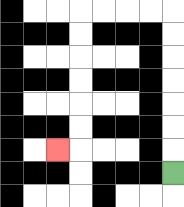{'start': '[7, 7]', 'end': '[2, 6]', 'path_directions': 'U,U,U,U,U,U,U,L,L,L,L,D,D,D,D,D,D,L', 'path_coordinates': '[[7, 7], [7, 6], [7, 5], [7, 4], [7, 3], [7, 2], [7, 1], [7, 0], [6, 0], [5, 0], [4, 0], [3, 0], [3, 1], [3, 2], [3, 3], [3, 4], [3, 5], [3, 6], [2, 6]]'}